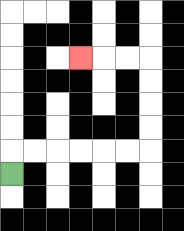{'start': '[0, 7]', 'end': '[3, 2]', 'path_directions': 'U,R,R,R,R,R,R,U,U,U,U,L,L,L', 'path_coordinates': '[[0, 7], [0, 6], [1, 6], [2, 6], [3, 6], [4, 6], [5, 6], [6, 6], [6, 5], [6, 4], [6, 3], [6, 2], [5, 2], [4, 2], [3, 2]]'}